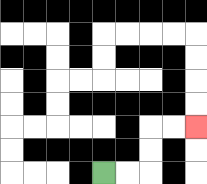{'start': '[4, 7]', 'end': '[8, 5]', 'path_directions': 'R,R,U,U,R,R', 'path_coordinates': '[[4, 7], [5, 7], [6, 7], [6, 6], [6, 5], [7, 5], [8, 5]]'}